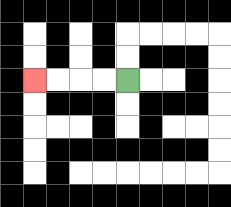{'start': '[5, 3]', 'end': '[1, 3]', 'path_directions': 'L,L,L,L', 'path_coordinates': '[[5, 3], [4, 3], [3, 3], [2, 3], [1, 3]]'}